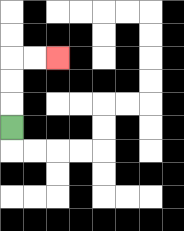{'start': '[0, 5]', 'end': '[2, 2]', 'path_directions': 'U,U,U,R,R', 'path_coordinates': '[[0, 5], [0, 4], [0, 3], [0, 2], [1, 2], [2, 2]]'}